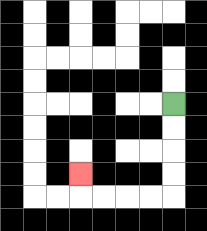{'start': '[7, 4]', 'end': '[3, 7]', 'path_directions': 'D,D,D,D,L,L,L,L,U', 'path_coordinates': '[[7, 4], [7, 5], [7, 6], [7, 7], [7, 8], [6, 8], [5, 8], [4, 8], [3, 8], [3, 7]]'}